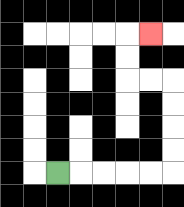{'start': '[2, 7]', 'end': '[6, 1]', 'path_directions': 'R,R,R,R,R,U,U,U,U,L,L,U,U,R', 'path_coordinates': '[[2, 7], [3, 7], [4, 7], [5, 7], [6, 7], [7, 7], [7, 6], [7, 5], [7, 4], [7, 3], [6, 3], [5, 3], [5, 2], [5, 1], [6, 1]]'}